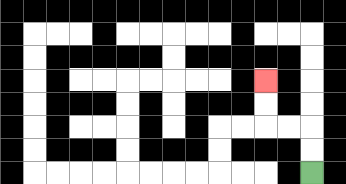{'start': '[13, 7]', 'end': '[11, 3]', 'path_directions': 'U,U,L,L,U,U', 'path_coordinates': '[[13, 7], [13, 6], [13, 5], [12, 5], [11, 5], [11, 4], [11, 3]]'}